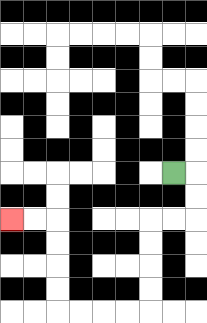{'start': '[7, 7]', 'end': '[0, 9]', 'path_directions': 'R,D,D,L,L,D,D,D,D,L,L,L,L,U,U,U,U,L,L', 'path_coordinates': '[[7, 7], [8, 7], [8, 8], [8, 9], [7, 9], [6, 9], [6, 10], [6, 11], [6, 12], [6, 13], [5, 13], [4, 13], [3, 13], [2, 13], [2, 12], [2, 11], [2, 10], [2, 9], [1, 9], [0, 9]]'}